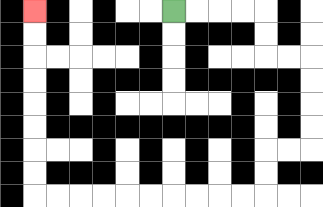{'start': '[7, 0]', 'end': '[1, 0]', 'path_directions': 'R,R,R,R,D,D,R,R,D,D,D,D,L,L,D,D,L,L,L,L,L,L,L,L,L,L,U,U,U,U,U,U,U,U', 'path_coordinates': '[[7, 0], [8, 0], [9, 0], [10, 0], [11, 0], [11, 1], [11, 2], [12, 2], [13, 2], [13, 3], [13, 4], [13, 5], [13, 6], [12, 6], [11, 6], [11, 7], [11, 8], [10, 8], [9, 8], [8, 8], [7, 8], [6, 8], [5, 8], [4, 8], [3, 8], [2, 8], [1, 8], [1, 7], [1, 6], [1, 5], [1, 4], [1, 3], [1, 2], [1, 1], [1, 0]]'}